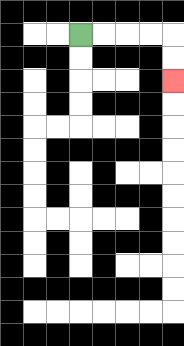{'start': '[3, 1]', 'end': '[7, 3]', 'path_directions': 'R,R,R,R,D,D', 'path_coordinates': '[[3, 1], [4, 1], [5, 1], [6, 1], [7, 1], [7, 2], [7, 3]]'}